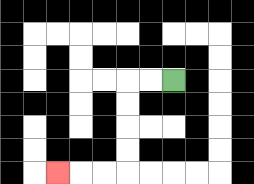{'start': '[7, 3]', 'end': '[2, 7]', 'path_directions': 'L,L,D,D,D,D,L,L,L', 'path_coordinates': '[[7, 3], [6, 3], [5, 3], [5, 4], [5, 5], [5, 6], [5, 7], [4, 7], [3, 7], [2, 7]]'}